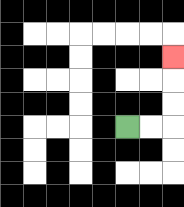{'start': '[5, 5]', 'end': '[7, 2]', 'path_directions': 'R,R,U,U,U', 'path_coordinates': '[[5, 5], [6, 5], [7, 5], [7, 4], [7, 3], [7, 2]]'}